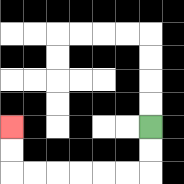{'start': '[6, 5]', 'end': '[0, 5]', 'path_directions': 'D,D,L,L,L,L,L,L,U,U', 'path_coordinates': '[[6, 5], [6, 6], [6, 7], [5, 7], [4, 7], [3, 7], [2, 7], [1, 7], [0, 7], [0, 6], [0, 5]]'}